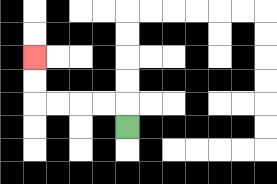{'start': '[5, 5]', 'end': '[1, 2]', 'path_directions': 'U,L,L,L,L,U,U', 'path_coordinates': '[[5, 5], [5, 4], [4, 4], [3, 4], [2, 4], [1, 4], [1, 3], [1, 2]]'}